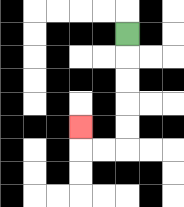{'start': '[5, 1]', 'end': '[3, 5]', 'path_directions': 'D,D,D,D,D,L,L,U', 'path_coordinates': '[[5, 1], [5, 2], [5, 3], [5, 4], [5, 5], [5, 6], [4, 6], [3, 6], [3, 5]]'}